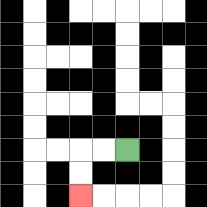{'start': '[5, 6]', 'end': '[3, 8]', 'path_directions': 'L,L,D,D', 'path_coordinates': '[[5, 6], [4, 6], [3, 6], [3, 7], [3, 8]]'}